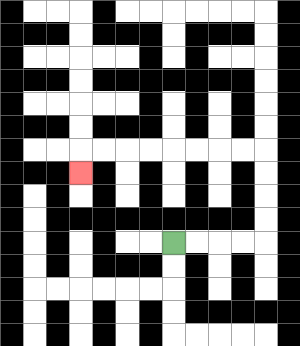{'start': '[7, 10]', 'end': '[3, 7]', 'path_directions': 'R,R,R,R,U,U,U,U,L,L,L,L,L,L,L,L,D', 'path_coordinates': '[[7, 10], [8, 10], [9, 10], [10, 10], [11, 10], [11, 9], [11, 8], [11, 7], [11, 6], [10, 6], [9, 6], [8, 6], [7, 6], [6, 6], [5, 6], [4, 6], [3, 6], [3, 7]]'}